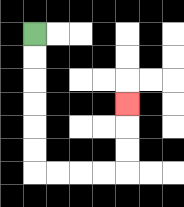{'start': '[1, 1]', 'end': '[5, 4]', 'path_directions': 'D,D,D,D,D,D,R,R,R,R,U,U,U', 'path_coordinates': '[[1, 1], [1, 2], [1, 3], [1, 4], [1, 5], [1, 6], [1, 7], [2, 7], [3, 7], [4, 7], [5, 7], [5, 6], [5, 5], [5, 4]]'}